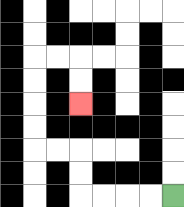{'start': '[7, 8]', 'end': '[3, 4]', 'path_directions': 'L,L,L,L,U,U,L,L,U,U,U,U,R,R,D,D', 'path_coordinates': '[[7, 8], [6, 8], [5, 8], [4, 8], [3, 8], [3, 7], [3, 6], [2, 6], [1, 6], [1, 5], [1, 4], [1, 3], [1, 2], [2, 2], [3, 2], [3, 3], [3, 4]]'}